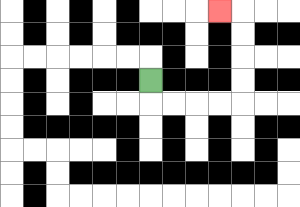{'start': '[6, 3]', 'end': '[9, 0]', 'path_directions': 'D,R,R,R,R,U,U,U,U,L', 'path_coordinates': '[[6, 3], [6, 4], [7, 4], [8, 4], [9, 4], [10, 4], [10, 3], [10, 2], [10, 1], [10, 0], [9, 0]]'}